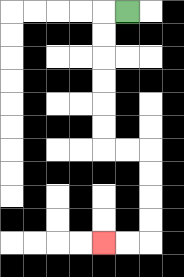{'start': '[5, 0]', 'end': '[4, 10]', 'path_directions': 'L,D,D,D,D,D,D,R,R,D,D,D,D,L,L', 'path_coordinates': '[[5, 0], [4, 0], [4, 1], [4, 2], [4, 3], [4, 4], [4, 5], [4, 6], [5, 6], [6, 6], [6, 7], [6, 8], [6, 9], [6, 10], [5, 10], [4, 10]]'}